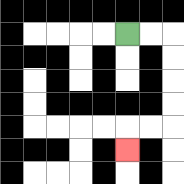{'start': '[5, 1]', 'end': '[5, 6]', 'path_directions': 'R,R,D,D,D,D,L,L,D', 'path_coordinates': '[[5, 1], [6, 1], [7, 1], [7, 2], [7, 3], [7, 4], [7, 5], [6, 5], [5, 5], [5, 6]]'}